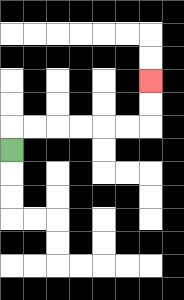{'start': '[0, 6]', 'end': '[6, 3]', 'path_directions': 'U,R,R,R,R,R,R,U,U', 'path_coordinates': '[[0, 6], [0, 5], [1, 5], [2, 5], [3, 5], [4, 5], [5, 5], [6, 5], [6, 4], [6, 3]]'}